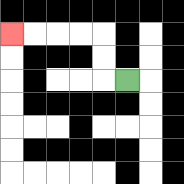{'start': '[5, 3]', 'end': '[0, 1]', 'path_directions': 'L,U,U,L,L,L,L', 'path_coordinates': '[[5, 3], [4, 3], [4, 2], [4, 1], [3, 1], [2, 1], [1, 1], [0, 1]]'}